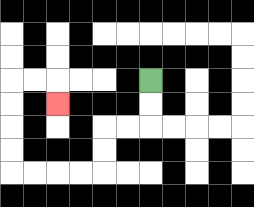{'start': '[6, 3]', 'end': '[2, 4]', 'path_directions': 'D,D,L,L,D,D,L,L,L,L,U,U,U,U,R,R,D', 'path_coordinates': '[[6, 3], [6, 4], [6, 5], [5, 5], [4, 5], [4, 6], [4, 7], [3, 7], [2, 7], [1, 7], [0, 7], [0, 6], [0, 5], [0, 4], [0, 3], [1, 3], [2, 3], [2, 4]]'}